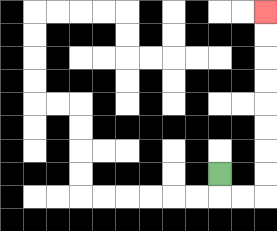{'start': '[9, 7]', 'end': '[11, 0]', 'path_directions': 'D,R,R,U,U,U,U,U,U,U,U', 'path_coordinates': '[[9, 7], [9, 8], [10, 8], [11, 8], [11, 7], [11, 6], [11, 5], [11, 4], [11, 3], [11, 2], [11, 1], [11, 0]]'}